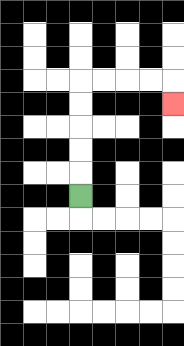{'start': '[3, 8]', 'end': '[7, 4]', 'path_directions': 'U,U,U,U,U,R,R,R,R,D', 'path_coordinates': '[[3, 8], [3, 7], [3, 6], [3, 5], [3, 4], [3, 3], [4, 3], [5, 3], [6, 3], [7, 3], [7, 4]]'}